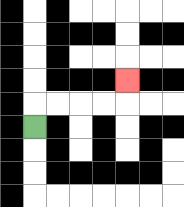{'start': '[1, 5]', 'end': '[5, 3]', 'path_directions': 'U,R,R,R,R,U', 'path_coordinates': '[[1, 5], [1, 4], [2, 4], [3, 4], [4, 4], [5, 4], [5, 3]]'}